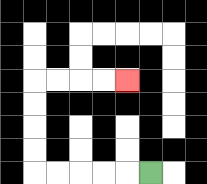{'start': '[6, 7]', 'end': '[5, 3]', 'path_directions': 'L,L,L,L,L,U,U,U,U,R,R,R,R', 'path_coordinates': '[[6, 7], [5, 7], [4, 7], [3, 7], [2, 7], [1, 7], [1, 6], [1, 5], [1, 4], [1, 3], [2, 3], [3, 3], [4, 3], [5, 3]]'}